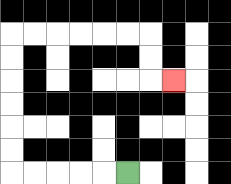{'start': '[5, 7]', 'end': '[7, 3]', 'path_directions': 'L,L,L,L,L,U,U,U,U,U,U,R,R,R,R,R,R,D,D,R', 'path_coordinates': '[[5, 7], [4, 7], [3, 7], [2, 7], [1, 7], [0, 7], [0, 6], [0, 5], [0, 4], [0, 3], [0, 2], [0, 1], [1, 1], [2, 1], [3, 1], [4, 1], [5, 1], [6, 1], [6, 2], [6, 3], [7, 3]]'}